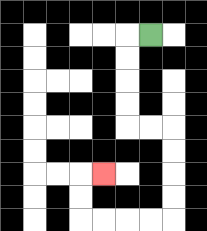{'start': '[6, 1]', 'end': '[4, 7]', 'path_directions': 'L,D,D,D,D,R,R,D,D,D,D,L,L,L,L,U,U,R', 'path_coordinates': '[[6, 1], [5, 1], [5, 2], [5, 3], [5, 4], [5, 5], [6, 5], [7, 5], [7, 6], [7, 7], [7, 8], [7, 9], [6, 9], [5, 9], [4, 9], [3, 9], [3, 8], [3, 7], [4, 7]]'}